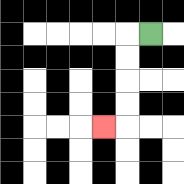{'start': '[6, 1]', 'end': '[4, 5]', 'path_directions': 'L,D,D,D,D,L', 'path_coordinates': '[[6, 1], [5, 1], [5, 2], [5, 3], [5, 4], [5, 5], [4, 5]]'}